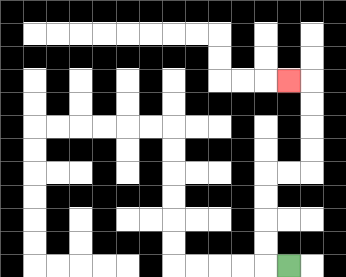{'start': '[12, 11]', 'end': '[12, 3]', 'path_directions': 'L,U,U,U,U,R,R,U,U,U,U,L', 'path_coordinates': '[[12, 11], [11, 11], [11, 10], [11, 9], [11, 8], [11, 7], [12, 7], [13, 7], [13, 6], [13, 5], [13, 4], [13, 3], [12, 3]]'}